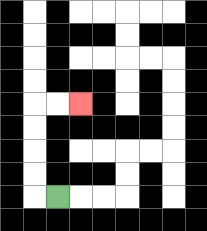{'start': '[2, 8]', 'end': '[3, 4]', 'path_directions': 'L,U,U,U,U,R,R', 'path_coordinates': '[[2, 8], [1, 8], [1, 7], [1, 6], [1, 5], [1, 4], [2, 4], [3, 4]]'}